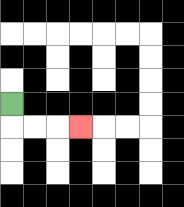{'start': '[0, 4]', 'end': '[3, 5]', 'path_directions': 'D,R,R,R', 'path_coordinates': '[[0, 4], [0, 5], [1, 5], [2, 5], [3, 5]]'}